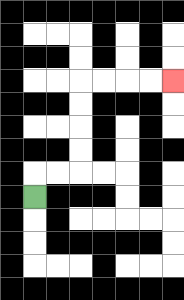{'start': '[1, 8]', 'end': '[7, 3]', 'path_directions': 'U,R,R,U,U,U,U,R,R,R,R', 'path_coordinates': '[[1, 8], [1, 7], [2, 7], [3, 7], [3, 6], [3, 5], [3, 4], [3, 3], [4, 3], [5, 3], [6, 3], [7, 3]]'}